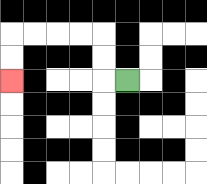{'start': '[5, 3]', 'end': '[0, 3]', 'path_directions': 'L,U,U,L,L,L,L,D,D', 'path_coordinates': '[[5, 3], [4, 3], [4, 2], [4, 1], [3, 1], [2, 1], [1, 1], [0, 1], [0, 2], [0, 3]]'}